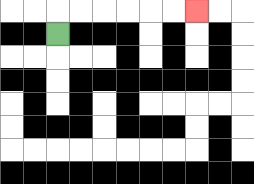{'start': '[2, 1]', 'end': '[8, 0]', 'path_directions': 'U,R,R,R,R,R,R', 'path_coordinates': '[[2, 1], [2, 0], [3, 0], [4, 0], [5, 0], [6, 0], [7, 0], [8, 0]]'}